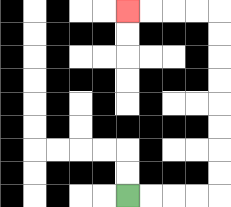{'start': '[5, 8]', 'end': '[5, 0]', 'path_directions': 'R,R,R,R,U,U,U,U,U,U,U,U,L,L,L,L', 'path_coordinates': '[[5, 8], [6, 8], [7, 8], [8, 8], [9, 8], [9, 7], [9, 6], [9, 5], [9, 4], [9, 3], [9, 2], [9, 1], [9, 0], [8, 0], [7, 0], [6, 0], [5, 0]]'}